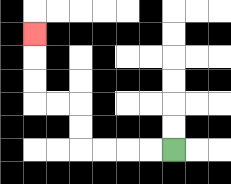{'start': '[7, 6]', 'end': '[1, 1]', 'path_directions': 'L,L,L,L,U,U,L,L,U,U,U', 'path_coordinates': '[[7, 6], [6, 6], [5, 6], [4, 6], [3, 6], [3, 5], [3, 4], [2, 4], [1, 4], [1, 3], [1, 2], [1, 1]]'}